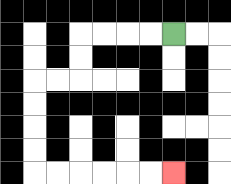{'start': '[7, 1]', 'end': '[7, 7]', 'path_directions': 'L,L,L,L,D,D,L,L,D,D,D,D,R,R,R,R,R,R', 'path_coordinates': '[[7, 1], [6, 1], [5, 1], [4, 1], [3, 1], [3, 2], [3, 3], [2, 3], [1, 3], [1, 4], [1, 5], [1, 6], [1, 7], [2, 7], [3, 7], [4, 7], [5, 7], [6, 7], [7, 7]]'}